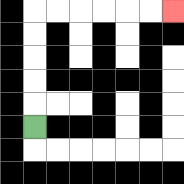{'start': '[1, 5]', 'end': '[7, 0]', 'path_directions': 'U,U,U,U,U,R,R,R,R,R,R', 'path_coordinates': '[[1, 5], [1, 4], [1, 3], [1, 2], [1, 1], [1, 0], [2, 0], [3, 0], [4, 0], [5, 0], [6, 0], [7, 0]]'}